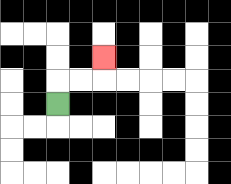{'start': '[2, 4]', 'end': '[4, 2]', 'path_directions': 'U,R,R,U', 'path_coordinates': '[[2, 4], [2, 3], [3, 3], [4, 3], [4, 2]]'}